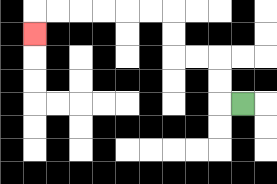{'start': '[10, 4]', 'end': '[1, 1]', 'path_directions': 'L,U,U,L,L,U,U,L,L,L,L,L,L,D', 'path_coordinates': '[[10, 4], [9, 4], [9, 3], [9, 2], [8, 2], [7, 2], [7, 1], [7, 0], [6, 0], [5, 0], [4, 0], [3, 0], [2, 0], [1, 0], [1, 1]]'}